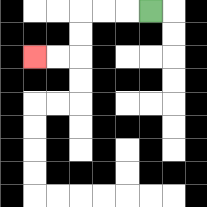{'start': '[6, 0]', 'end': '[1, 2]', 'path_directions': 'L,L,L,D,D,L,L', 'path_coordinates': '[[6, 0], [5, 0], [4, 0], [3, 0], [3, 1], [3, 2], [2, 2], [1, 2]]'}